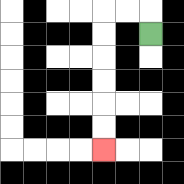{'start': '[6, 1]', 'end': '[4, 6]', 'path_directions': 'U,L,L,D,D,D,D,D,D', 'path_coordinates': '[[6, 1], [6, 0], [5, 0], [4, 0], [4, 1], [4, 2], [4, 3], [4, 4], [4, 5], [4, 6]]'}